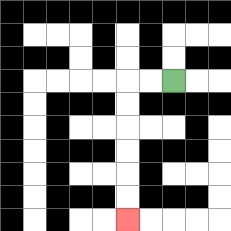{'start': '[7, 3]', 'end': '[5, 9]', 'path_directions': 'L,L,D,D,D,D,D,D', 'path_coordinates': '[[7, 3], [6, 3], [5, 3], [5, 4], [5, 5], [5, 6], [5, 7], [5, 8], [5, 9]]'}